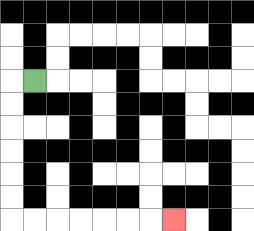{'start': '[1, 3]', 'end': '[7, 9]', 'path_directions': 'L,D,D,D,D,D,D,R,R,R,R,R,R,R', 'path_coordinates': '[[1, 3], [0, 3], [0, 4], [0, 5], [0, 6], [0, 7], [0, 8], [0, 9], [1, 9], [2, 9], [3, 9], [4, 9], [5, 9], [6, 9], [7, 9]]'}